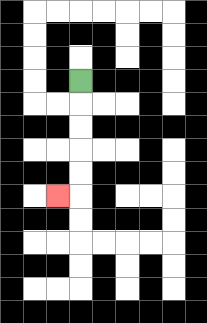{'start': '[3, 3]', 'end': '[2, 8]', 'path_directions': 'D,D,D,D,D,L', 'path_coordinates': '[[3, 3], [3, 4], [3, 5], [3, 6], [3, 7], [3, 8], [2, 8]]'}